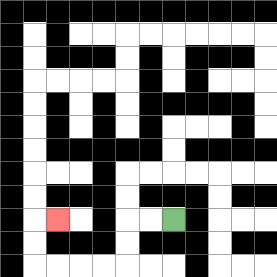{'start': '[7, 9]', 'end': '[2, 9]', 'path_directions': 'L,L,D,D,L,L,L,L,U,U,R', 'path_coordinates': '[[7, 9], [6, 9], [5, 9], [5, 10], [5, 11], [4, 11], [3, 11], [2, 11], [1, 11], [1, 10], [1, 9], [2, 9]]'}